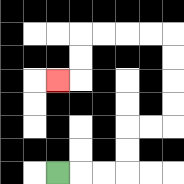{'start': '[2, 7]', 'end': '[2, 3]', 'path_directions': 'R,R,R,U,U,R,R,U,U,U,U,L,L,L,L,D,D,L', 'path_coordinates': '[[2, 7], [3, 7], [4, 7], [5, 7], [5, 6], [5, 5], [6, 5], [7, 5], [7, 4], [7, 3], [7, 2], [7, 1], [6, 1], [5, 1], [4, 1], [3, 1], [3, 2], [3, 3], [2, 3]]'}